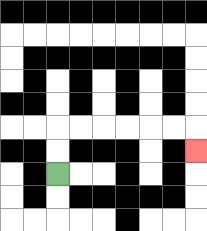{'start': '[2, 7]', 'end': '[8, 6]', 'path_directions': 'U,U,R,R,R,R,R,R,D', 'path_coordinates': '[[2, 7], [2, 6], [2, 5], [3, 5], [4, 5], [5, 5], [6, 5], [7, 5], [8, 5], [8, 6]]'}